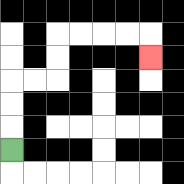{'start': '[0, 6]', 'end': '[6, 2]', 'path_directions': 'U,U,U,R,R,U,U,R,R,R,R,D', 'path_coordinates': '[[0, 6], [0, 5], [0, 4], [0, 3], [1, 3], [2, 3], [2, 2], [2, 1], [3, 1], [4, 1], [5, 1], [6, 1], [6, 2]]'}